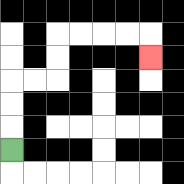{'start': '[0, 6]', 'end': '[6, 2]', 'path_directions': 'U,U,U,R,R,U,U,R,R,R,R,D', 'path_coordinates': '[[0, 6], [0, 5], [0, 4], [0, 3], [1, 3], [2, 3], [2, 2], [2, 1], [3, 1], [4, 1], [5, 1], [6, 1], [6, 2]]'}